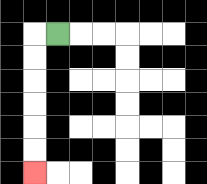{'start': '[2, 1]', 'end': '[1, 7]', 'path_directions': 'L,D,D,D,D,D,D', 'path_coordinates': '[[2, 1], [1, 1], [1, 2], [1, 3], [1, 4], [1, 5], [1, 6], [1, 7]]'}